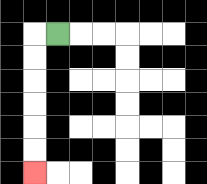{'start': '[2, 1]', 'end': '[1, 7]', 'path_directions': 'L,D,D,D,D,D,D', 'path_coordinates': '[[2, 1], [1, 1], [1, 2], [1, 3], [1, 4], [1, 5], [1, 6], [1, 7]]'}